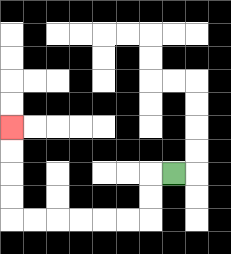{'start': '[7, 7]', 'end': '[0, 5]', 'path_directions': 'L,D,D,L,L,L,L,L,L,U,U,U,U', 'path_coordinates': '[[7, 7], [6, 7], [6, 8], [6, 9], [5, 9], [4, 9], [3, 9], [2, 9], [1, 9], [0, 9], [0, 8], [0, 7], [0, 6], [0, 5]]'}